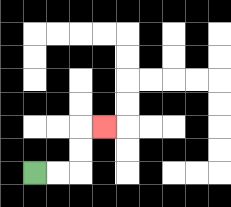{'start': '[1, 7]', 'end': '[4, 5]', 'path_directions': 'R,R,U,U,R', 'path_coordinates': '[[1, 7], [2, 7], [3, 7], [3, 6], [3, 5], [4, 5]]'}